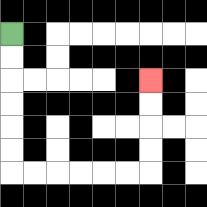{'start': '[0, 1]', 'end': '[6, 3]', 'path_directions': 'D,D,D,D,D,D,R,R,R,R,R,R,U,U,U,U', 'path_coordinates': '[[0, 1], [0, 2], [0, 3], [0, 4], [0, 5], [0, 6], [0, 7], [1, 7], [2, 7], [3, 7], [4, 7], [5, 7], [6, 7], [6, 6], [6, 5], [6, 4], [6, 3]]'}